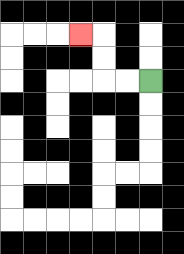{'start': '[6, 3]', 'end': '[3, 1]', 'path_directions': 'L,L,U,U,L', 'path_coordinates': '[[6, 3], [5, 3], [4, 3], [4, 2], [4, 1], [3, 1]]'}